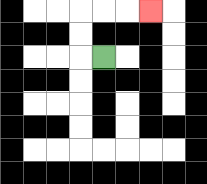{'start': '[4, 2]', 'end': '[6, 0]', 'path_directions': 'L,U,U,R,R,R', 'path_coordinates': '[[4, 2], [3, 2], [3, 1], [3, 0], [4, 0], [5, 0], [6, 0]]'}